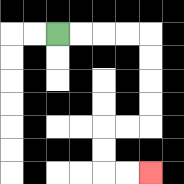{'start': '[2, 1]', 'end': '[6, 7]', 'path_directions': 'R,R,R,R,D,D,D,D,L,L,D,D,R,R', 'path_coordinates': '[[2, 1], [3, 1], [4, 1], [5, 1], [6, 1], [6, 2], [6, 3], [6, 4], [6, 5], [5, 5], [4, 5], [4, 6], [4, 7], [5, 7], [6, 7]]'}